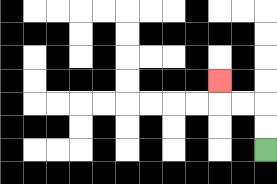{'start': '[11, 6]', 'end': '[9, 3]', 'path_directions': 'U,U,L,L,U', 'path_coordinates': '[[11, 6], [11, 5], [11, 4], [10, 4], [9, 4], [9, 3]]'}